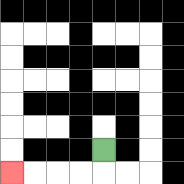{'start': '[4, 6]', 'end': '[0, 7]', 'path_directions': 'D,L,L,L,L', 'path_coordinates': '[[4, 6], [4, 7], [3, 7], [2, 7], [1, 7], [0, 7]]'}